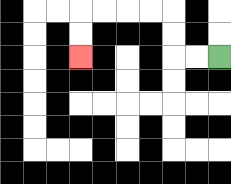{'start': '[9, 2]', 'end': '[3, 2]', 'path_directions': 'L,L,U,U,L,L,L,L,D,D', 'path_coordinates': '[[9, 2], [8, 2], [7, 2], [7, 1], [7, 0], [6, 0], [5, 0], [4, 0], [3, 0], [3, 1], [3, 2]]'}